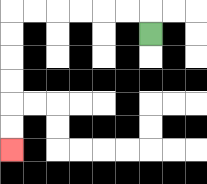{'start': '[6, 1]', 'end': '[0, 6]', 'path_directions': 'U,L,L,L,L,L,L,D,D,D,D,D,D', 'path_coordinates': '[[6, 1], [6, 0], [5, 0], [4, 0], [3, 0], [2, 0], [1, 0], [0, 0], [0, 1], [0, 2], [0, 3], [0, 4], [0, 5], [0, 6]]'}